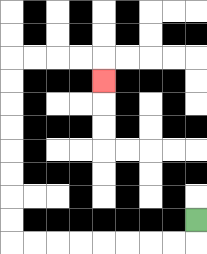{'start': '[8, 9]', 'end': '[4, 3]', 'path_directions': 'D,L,L,L,L,L,L,L,L,U,U,U,U,U,U,U,U,R,R,R,R,D', 'path_coordinates': '[[8, 9], [8, 10], [7, 10], [6, 10], [5, 10], [4, 10], [3, 10], [2, 10], [1, 10], [0, 10], [0, 9], [0, 8], [0, 7], [0, 6], [0, 5], [0, 4], [0, 3], [0, 2], [1, 2], [2, 2], [3, 2], [4, 2], [4, 3]]'}